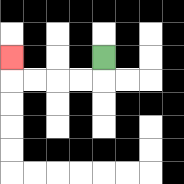{'start': '[4, 2]', 'end': '[0, 2]', 'path_directions': 'D,L,L,L,L,U', 'path_coordinates': '[[4, 2], [4, 3], [3, 3], [2, 3], [1, 3], [0, 3], [0, 2]]'}